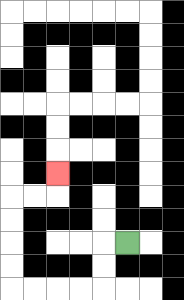{'start': '[5, 10]', 'end': '[2, 7]', 'path_directions': 'L,D,D,L,L,L,L,U,U,U,U,R,R,U', 'path_coordinates': '[[5, 10], [4, 10], [4, 11], [4, 12], [3, 12], [2, 12], [1, 12], [0, 12], [0, 11], [0, 10], [0, 9], [0, 8], [1, 8], [2, 8], [2, 7]]'}